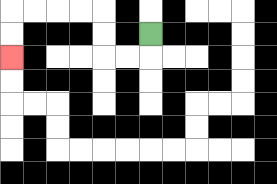{'start': '[6, 1]', 'end': '[0, 2]', 'path_directions': 'D,L,L,U,U,L,L,L,L,D,D', 'path_coordinates': '[[6, 1], [6, 2], [5, 2], [4, 2], [4, 1], [4, 0], [3, 0], [2, 0], [1, 0], [0, 0], [0, 1], [0, 2]]'}